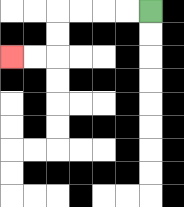{'start': '[6, 0]', 'end': '[0, 2]', 'path_directions': 'L,L,L,L,D,D,L,L', 'path_coordinates': '[[6, 0], [5, 0], [4, 0], [3, 0], [2, 0], [2, 1], [2, 2], [1, 2], [0, 2]]'}